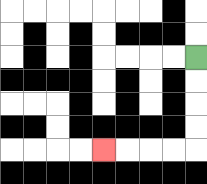{'start': '[8, 2]', 'end': '[4, 6]', 'path_directions': 'D,D,D,D,L,L,L,L', 'path_coordinates': '[[8, 2], [8, 3], [8, 4], [8, 5], [8, 6], [7, 6], [6, 6], [5, 6], [4, 6]]'}